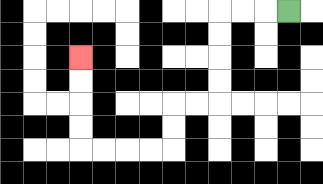{'start': '[12, 0]', 'end': '[3, 2]', 'path_directions': 'L,L,L,D,D,D,D,L,L,D,D,L,L,L,L,U,U,U,U', 'path_coordinates': '[[12, 0], [11, 0], [10, 0], [9, 0], [9, 1], [9, 2], [9, 3], [9, 4], [8, 4], [7, 4], [7, 5], [7, 6], [6, 6], [5, 6], [4, 6], [3, 6], [3, 5], [3, 4], [3, 3], [3, 2]]'}